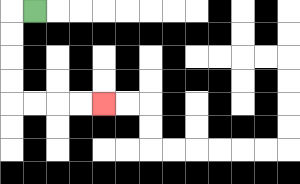{'start': '[1, 0]', 'end': '[4, 4]', 'path_directions': 'L,D,D,D,D,R,R,R,R', 'path_coordinates': '[[1, 0], [0, 0], [0, 1], [0, 2], [0, 3], [0, 4], [1, 4], [2, 4], [3, 4], [4, 4]]'}